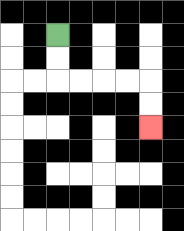{'start': '[2, 1]', 'end': '[6, 5]', 'path_directions': 'D,D,R,R,R,R,D,D', 'path_coordinates': '[[2, 1], [2, 2], [2, 3], [3, 3], [4, 3], [5, 3], [6, 3], [6, 4], [6, 5]]'}